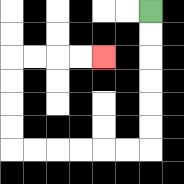{'start': '[6, 0]', 'end': '[4, 2]', 'path_directions': 'D,D,D,D,D,D,L,L,L,L,L,L,U,U,U,U,R,R,R,R', 'path_coordinates': '[[6, 0], [6, 1], [6, 2], [6, 3], [6, 4], [6, 5], [6, 6], [5, 6], [4, 6], [3, 6], [2, 6], [1, 6], [0, 6], [0, 5], [0, 4], [0, 3], [0, 2], [1, 2], [2, 2], [3, 2], [4, 2]]'}